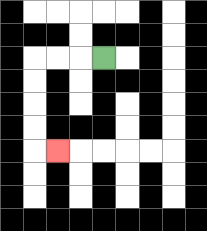{'start': '[4, 2]', 'end': '[2, 6]', 'path_directions': 'L,L,L,D,D,D,D,R', 'path_coordinates': '[[4, 2], [3, 2], [2, 2], [1, 2], [1, 3], [1, 4], [1, 5], [1, 6], [2, 6]]'}